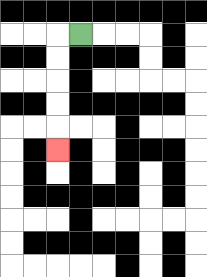{'start': '[3, 1]', 'end': '[2, 6]', 'path_directions': 'L,D,D,D,D,D', 'path_coordinates': '[[3, 1], [2, 1], [2, 2], [2, 3], [2, 4], [2, 5], [2, 6]]'}